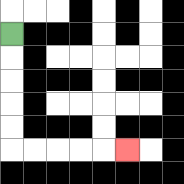{'start': '[0, 1]', 'end': '[5, 6]', 'path_directions': 'D,D,D,D,D,R,R,R,R,R', 'path_coordinates': '[[0, 1], [0, 2], [0, 3], [0, 4], [0, 5], [0, 6], [1, 6], [2, 6], [3, 6], [4, 6], [5, 6]]'}